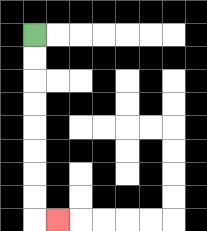{'start': '[1, 1]', 'end': '[2, 9]', 'path_directions': 'D,D,D,D,D,D,D,D,R', 'path_coordinates': '[[1, 1], [1, 2], [1, 3], [1, 4], [1, 5], [1, 6], [1, 7], [1, 8], [1, 9], [2, 9]]'}